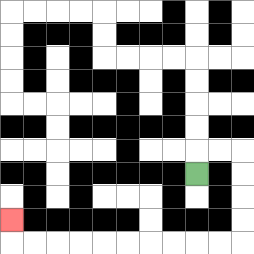{'start': '[8, 7]', 'end': '[0, 9]', 'path_directions': 'U,R,R,D,D,D,D,L,L,L,L,L,L,L,L,L,L,U', 'path_coordinates': '[[8, 7], [8, 6], [9, 6], [10, 6], [10, 7], [10, 8], [10, 9], [10, 10], [9, 10], [8, 10], [7, 10], [6, 10], [5, 10], [4, 10], [3, 10], [2, 10], [1, 10], [0, 10], [0, 9]]'}